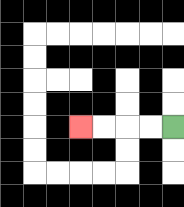{'start': '[7, 5]', 'end': '[3, 5]', 'path_directions': 'L,L,L,L', 'path_coordinates': '[[7, 5], [6, 5], [5, 5], [4, 5], [3, 5]]'}